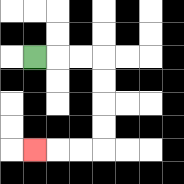{'start': '[1, 2]', 'end': '[1, 6]', 'path_directions': 'R,R,R,D,D,D,D,L,L,L', 'path_coordinates': '[[1, 2], [2, 2], [3, 2], [4, 2], [4, 3], [4, 4], [4, 5], [4, 6], [3, 6], [2, 6], [1, 6]]'}